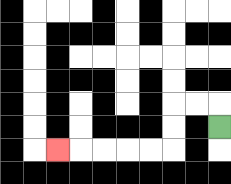{'start': '[9, 5]', 'end': '[2, 6]', 'path_directions': 'U,L,L,D,D,L,L,L,L,L', 'path_coordinates': '[[9, 5], [9, 4], [8, 4], [7, 4], [7, 5], [7, 6], [6, 6], [5, 6], [4, 6], [3, 6], [2, 6]]'}